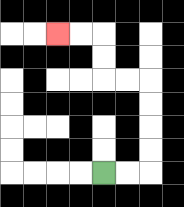{'start': '[4, 7]', 'end': '[2, 1]', 'path_directions': 'R,R,U,U,U,U,L,L,U,U,L,L', 'path_coordinates': '[[4, 7], [5, 7], [6, 7], [6, 6], [6, 5], [6, 4], [6, 3], [5, 3], [4, 3], [4, 2], [4, 1], [3, 1], [2, 1]]'}